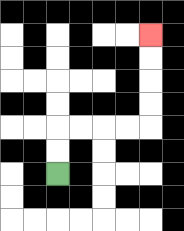{'start': '[2, 7]', 'end': '[6, 1]', 'path_directions': 'U,U,R,R,R,R,U,U,U,U', 'path_coordinates': '[[2, 7], [2, 6], [2, 5], [3, 5], [4, 5], [5, 5], [6, 5], [6, 4], [6, 3], [6, 2], [6, 1]]'}